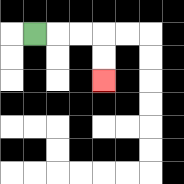{'start': '[1, 1]', 'end': '[4, 3]', 'path_directions': 'R,R,R,D,D', 'path_coordinates': '[[1, 1], [2, 1], [3, 1], [4, 1], [4, 2], [4, 3]]'}